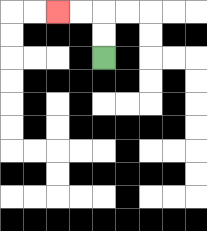{'start': '[4, 2]', 'end': '[2, 0]', 'path_directions': 'U,U,L,L', 'path_coordinates': '[[4, 2], [4, 1], [4, 0], [3, 0], [2, 0]]'}